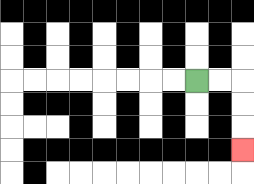{'start': '[8, 3]', 'end': '[10, 6]', 'path_directions': 'R,R,D,D,D', 'path_coordinates': '[[8, 3], [9, 3], [10, 3], [10, 4], [10, 5], [10, 6]]'}